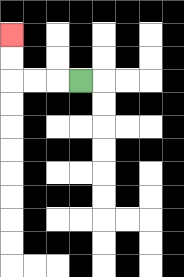{'start': '[3, 3]', 'end': '[0, 1]', 'path_directions': 'L,L,L,U,U', 'path_coordinates': '[[3, 3], [2, 3], [1, 3], [0, 3], [0, 2], [0, 1]]'}